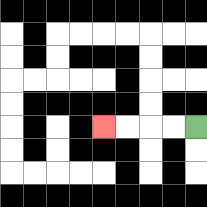{'start': '[8, 5]', 'end': '[4, 5]', 'path_directions': 'L,L,L,L', 'path_coordinates': '[[8, 5], [7, 5], [6, 5], [5, 5], [4, 5]]'}